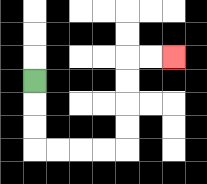{'start': '[1, 3]', 'end': '[7, 2]', 'path_directions': 'D,D,D,R,R,R,R,U,U,U,U,R,R', 'path_coordinates': '[[1, 3], [1, 4], [1, 5], [1, 6], [2, 6], [3, 6], [4, 6], [5, 6], [5, 5], [5, 4], [5, 3], [5, 2], [6, 2], [7, 2]]'}